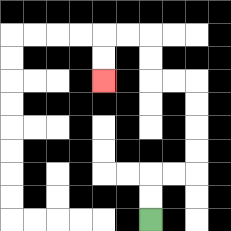{'start': '[6, 9]', 'end': '[4, 3]', 'path_directions': 'U,U,R,R,U,U,U,U,L,L,U,U,L,L,D,D', 'path_coordinates': '[[6, 9], [6, 8], [6, 7], [7, 7], [8, 7], [8, 6], [8, 5], [8, 4], [8, 3], [7, 3], [6, 3], [6, 2], [6, 1], [5, 1], [4, 1], [4, 2], [4, 3]]'}